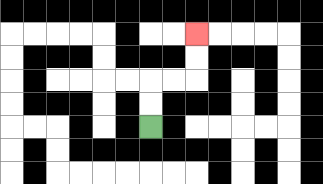{'start': '[6, 5]', 'end': '[8, 1]', 'path_directions': 'U,U,R,R,U,U', 'path_coordinates': '[[6, 5], [6, 4], [6, 3], [7, 3], [8, 3], [8, 2], [8, 1]]'}